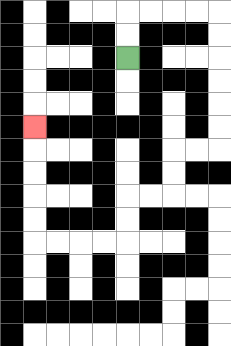{'start': '[5, 2]', 'end': '[1, 5]', 'path_directions': 'U,U,R,R,R,R,D,D,D,D,D,D,L,L,D,D,L,L,D,D,L,L,L,L,U,U,U,U,U', 'path_coordinates': '[[5, 2], [5, 1], [5, 0], [6, 0], [7, 0], [8, 0], [9, 0], [9, 1], [9, 2], [9, 3], [9, 4], [9, 5], [9, 6], [8, 6], [7, 6], [7, 7], [7, 8], [6, 8], [5, 8], [5, 9], [5, 10], [4, 10], [3, 10], [2, 10], [1, 10], [1, 9], [1, 8], [1, 7], [1, 6], [1, 5]]'}